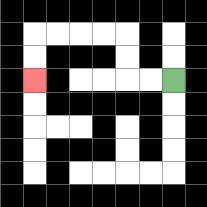{'start': '[7, 3]', 'end': '[1, 3]', 'path_directions': 'L,L,U,U,L,L,L,L,D,D', 'path_coordinates': '[[7, 3], [6, 3], [5, 3], [5, 2], [5, 1], [4, 1], [3, 1], [2, 1], [1, 1], [1, 2], [1, 3]]'}